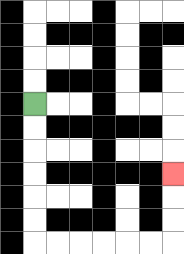{'start': '[1, 4]', 'end': '[7, 7]', 'path_directions': 'D,D,D,D,D,D,R,R,R,R,R,R,U,U,U', 'path_coordinates': '[[1, 4], [1, 5], [1, 6], [1, 7], [1, 8], [1, 9], [1, 10], [2, 10], [3, 10], [4, 10], [5, 10], [6, 10], [7, 10], [7, 9], [7, 8], [7, 7]]'}